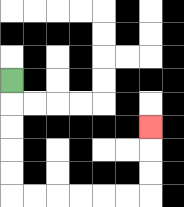{'start': '[0, 3]', 'end': '[6, 5]', 'path_directions': 'D,D,D,D,D,R,R,R,R,R,R,U,U,U', 'path_coordinates': '[[0, 3], [0, 4], [0, 5], [0, 6], [0, 7], [0, 8], [1, 8], [2, 8], [3, 8], [4, 8], [5, 8], [6, 8], [6, 7], [6, 6], [6, 5]]'}